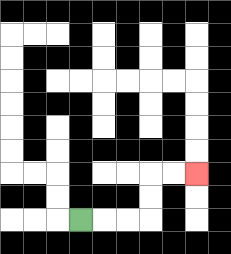{'start': '[3, 9]', 'end': '[8, 7]', 'path_directions': 'R,R,R,U,U,R,R', 'path_coordinates': '[[3, 9], [4, 9], [5, 9], [6, 9], [6, 8], [6, 7], [7, 7], [8, 7]]'}